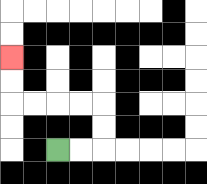{'start': '[2, 6]', 'end': '[0, 2]', 'path_directions': 'R,R,U,U,L,L,L,L,U,U', 'path_coordinates': '[[2, 6], [3, 6], [4, 6], [4, 5], [4, 4], [3, 4], [2, 4], [1, 4], [0, 4], [0, 3], [0, 2]]'}